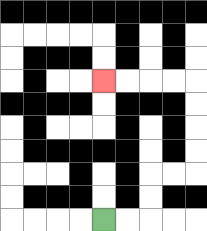{'start': '[4, 9]', 'end': '[4, 3]', 'path_directions': 'R,R,U,U,R,R,U,U,U,U,L,L,L,L', 'path_coordinates': '[[4, 9], [5, 9], [6, 9], [6, 8], [6, 7], [7, 7], [8, 7], [8, 6], [8, 5], [8, 4], [8, 3], [7, 3], [6, 3], [5, 3], [4, 3]]'}